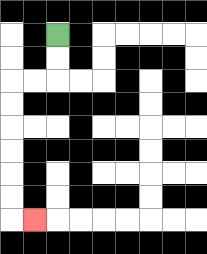{'start': '[2, 1]', 'end': '[1, 9]', 'path_directions': 'D,D,L,L,D,D,D,D,D,D,R', 'path_coordinates': '[[2, 1], [2, 2], [2, 3], [1, 3], [0, 3], [0, 4], [0, 5], [0, 6], [0, 7], [0, 8], [0, 9], [1, 9]]'}